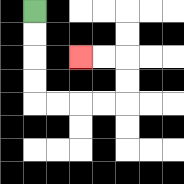{'start': '[1, 0]', 'end': '[3, 2]', 'path_directions': 'D,D,D,D,R,R,R,R,U,U,L,L', 'path_coordinates': '[[1, 0], [1, 1], [1, 2], [1, 3], [1, 4], [2, 4], [3, 4], [4, 4], [5, 4], [5, 3], [5, 2], [4, 2], [3, 2]]'}